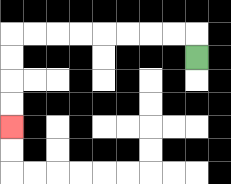{'start': '[8, 2]', 'end': '[0, 5]', 'path_directions': 'U,L,L,L,L,L,L,L,L,D,D,D,D', 'path_coordinates': '[[8, 2], [8, 1], [7, 1], [6, 1], [5, 1], [4, 1], [3, 1], [2, 1], [1, 1], [0, 1], [0, 2], [0, 3], [0, 4], [0, 5]]'}